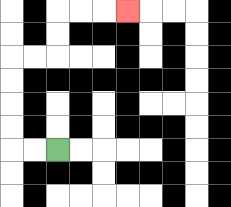{'start': '[2, 6]', 'end': '[5, 0]', 'path_directions': 'L,L,U,U,U,U,R,R,U,U,R,R,R', 'path_coordinates': '[[2, 6], [1, 6], [0, 6], [0, 5], [0, 4], [0, 3], [0, 2], [1, 2], [2, 2], [2, 1], [2, 0], [3, 0], [4, 0], [5, 0]]'}